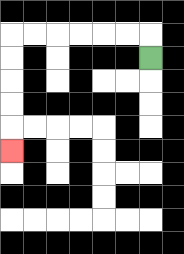{'start': '[6, 2]', 'end': '[0, 6]', 'path_directions': 'U,L,L,L,L,L,L,D,D,D,D,D', 'path_coordinates': '[[6, 2], [6, 1], [5, 1], [4, 1], [3, 1], [2, 1], [1, 1], [0, 1], [0, 2], [0, 3], [0, 4], [0, 5], [0, 6]]'}